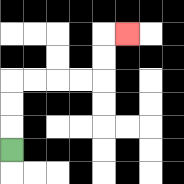{'start': '[0, 6]', 'end': '[5, 1]', 'path_directions': 'U,U,U,R,R,R,R,U,U,R', 'path_coordinates': '[[0, 6], [0, 5], [0, 4], [0, 3], [1, 3], [2, 3], [3, 3], [4, 3], [4, 2], [4, 1], [5, 1]]'}